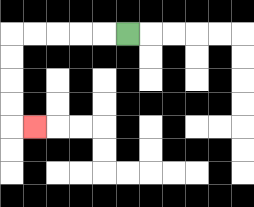{'start': '[5, 1]', 'end': '[1, 5]', 'path_directions': 'L,L,L,L,L,D,D,D,D,R', 'path_coordinates': '[[5, 1], [4, 1], [3, 1], [2, 1], [1, 1], [0, 1], [0, 2], [0, 3], [0, 4], [0, 5], [1, 5]]'}